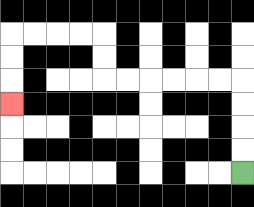{'start': '[10, 7]', 'end': '[0, 4]', 'path_directions': 'U,U,U,U,L,L,L,L,L,L,U,U,L,L,L,L,D,D,D', 'path_coordinates': '[[10, 7], [10, 6], [10, 5], [10, 4], [10, 3], [9, 3], [8, 3], [7, 3], [6, 3], [5, 3], [4, 3], [4, 2], [4, 1], [3, 1], [2, 1], [1, 1], [0, 1], [0, 2], [0, 3], [0, 4]]'}